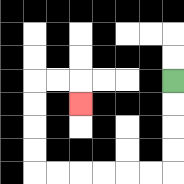{'start': '[7, 3]', 'end': '[3, 4]', 'path_directions': 'D,D,D,D,L,L,L,L,L,L,U,U,U,U,R,R,D', 'path_coordinates': '[[7, 3], [7, 4], [7, 5], [7, 6], [7, 7], [6, 7], [5, 7], [4, 7], [3, 7], [2, 7], [1, 7], [1, 6], [1, 5], [1, 4], [1, 3], [2, 3], [3, 3], [3, 4]]'}